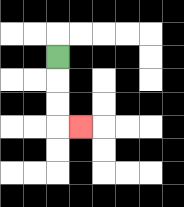{'start': '[2, 2]', 'end': '[3, 5]', 'path_directions': 'D,D,D,R', 'path_coordinates': '[[2, 2], [2, 3], [2, 4], [2, 5], [3, 5]]'}